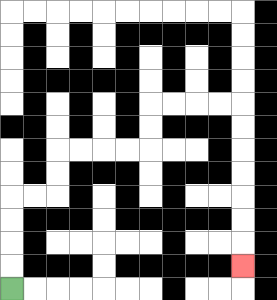{'start': '[0, 12]', 'end': '[10, 11]', 'path_directions': 'U,U,U,U,R,R,U,U,R,R,R,R,U,U,R,R,R,R,D,D,D,D,D,D,D', 'path_coordinates': '[[0, 12], [0, 11], [0, 10], [0, 9], [0, 8], [1, 8], [2, 8], [2, 7], [2, 6], [3, 6], [4, 6], [5, 6], [6, 6], [6, 5], [6, 4], [7, 4], [8, 4], [9, 4], [10, 4], [10, 5], [10, 6], [10, 7], [10, 8], [10, 9], [10, 10], [10, 11]]'}